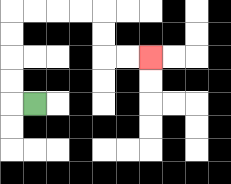{'start': '[1, 4]', 'end': '[6, 2]', 'path_directions': 'L,U,U,U,U,R,R,R,R,D,D,R,R', 'path_coordinates': '[[1, 4], [0, 4], [0, 3], [0, 2], [0, 1], [0, 0], [1, 0], [2, 0], [3, 0], [4, 0], [4, 1], [4, 2], [5, 2], [6, 2]]'}